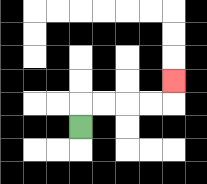{'start': '[3, 5]', 'end': '[7, 3]', 'path_directions': 'U,R,R,R,R,U', 'path_coordinates': '[[3, 5], [3, 4], [4, 4], [5, 4], [6, 4], [7, 4], [7, 3]]'}